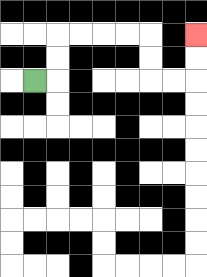{'start': '[1, 3]', 'end': '[8, 1]', 'path_directions': 'R,U,U,R,R,R,R,D,D,R,R,U,U', 'path_coordinates': '[[1, 3], [2, 3], [2, 2], [2, 1], [3, 1], [4, 1], [5, 1], [6, 1], [6, 2], [6, 3], [7, 3], [8, 3], [8, 2], [8, 1]]'}